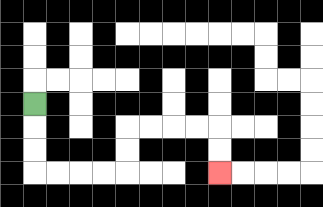{'start': '[1, 4]', 'end': '[9, 7]', 'path_directions': 'D,D,D,R,R,R,R,U,U,R,R,R,R,D,D', 'path_coordinates': '[[1, 4], [1, 5], [1, 6], [1, 7], [2, 7], [3, 7], [4, 7], [5, 7], [5, 6], [5, 5], [6, 5], [7, 5], [8, 5], [9, 5], [9, 6], [9, 7]]'}